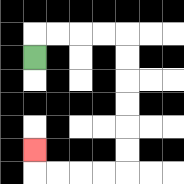{'start': '[1, 2]', 'end': '[1, 6]', 'path_directions': 'U,R,R,R,R,D,D,D,D,D,D,L,L,L,L,U', 'path_coordinates': '[[1, 2], [1, 1], [2, 1], [3, 1], [4, 1], [5, 1], [5, 2], [5, 3], [5, 4], [5, 5], [5, 6], [5, 7], [4, 7], [3, 7], [2, 7], [1, 7], [1, 6]]'}